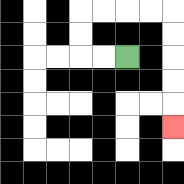{'start': '[5, 2]', 'end': '[7, 5]', 'path_directions': 'L,L,U,U,R,R,R,R,D,D,D,D,D', 'path_coordinates': '[[5, 2], [4, 2], [3, 2], [3, 1], [3, 0], [4, 0], [5, 0], [6, 0], [7, 0], [7, 1], [7, 2], [7, 3], [7, 4], [7, 5]]'}